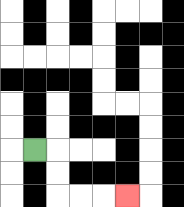{'start': '[1, 6]', 'end': '[5, 8]', 'path_directions': 'R,D,D,R,R,R', 'path_coordinates': '[[1, 6], [2, 6], [2, 7], [2, 8], [3, 8], [4, 8], [5, 8]]'}